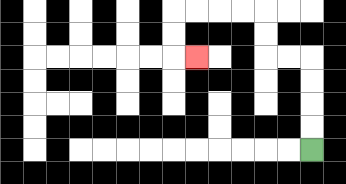{'start': '[13, 6]', 'end': '[8, 2]', 'path_directions': 'U,U,U,U,L,L,U,U,L,L,L,L,D,D,R', 'path_coordinates': '[[13, 6], [13, 5], [13, 4], [13, 3], [13, 2], [12, 2], [11, 2], [11, 1], [11, 0], [10, 0], [9, 0], [8, 0], [7, 0], [7, 1], [7, 2], [8, 2]]'}